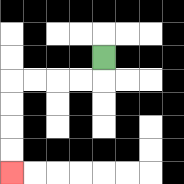{'start': '[4, 2]', 'end': '[0, 7]', 'path_directions': 'D,L,L,L,L,D,D,D,D', 'path_coordinates': '[[4, 2], [4, 3], [3, 3], [2, 3], [1, 3], [0, 3], [0, 4], [0, 5], [0, 6], [0, 7]]'}